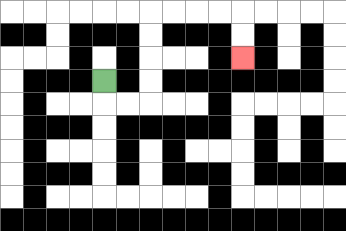{'start': '[4, 3]', 'end': '[10, 2]', 'path_directions': 'D,R,R,U,U,U,U,R,R,R,R,D,D', 'path_coordinates': '[[4, 3], [4, 4], [5, 4], [6, 4], [6, 3], [6, 2], [6, 1], [6, 0], [7, 0], [8, 0], [9, 0], [10, 0], [10, 1], [10, 2]]'}